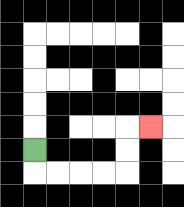{'start': '[1, 6]', 'end': '[6, 5]', 'path_directions': 'D,R,R,R,R,U,U,R', 'path_coordinates': '[[1, 6], [1, 7], [2, 7], [3, 7], [4, 7], [5, 7], [5, 6], [5, 5], [6, 5]]'}